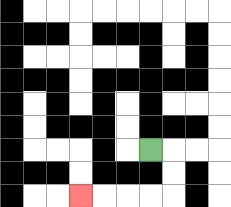{'start': '[6, 6]', 'end': '[3, 8]', 'path_directions': 'R,D,D,L,L,L,L', 'path_coordinates': '[[6, 6], [7, 6], [7, 7], [7, 8], [6, 8], [5, 8], [4, 8], [3, 8]]'}